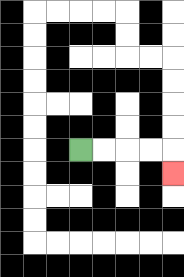{'start': '[3, 6]', 'end': '[7, 7]', 'path_directions': 'R,R,R,R,D', 'path_coordinates': '[[3, 6], [4, 6], [5, 6], [6, 6], [7, 6], [7, 7]]'}